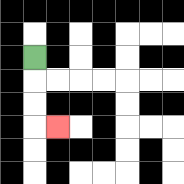{'start': '[1, 2]', 'end': '[2, 5]', 'path_directions': 'D,D,D,R', 'path_coordinates': '[[1, 2], [1, 3], [1, 4], [1, 5], [2, 5]]'}